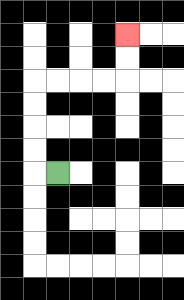{'start': '[2, 7]', 'end': '[5, 1]', 'path_directions': 'L,U,U,U,U,R,R,R,R,U,U', 'path_coordinates': '[[2, 7], [1, 7], [1, 6], [1, 5], [1, 4], [1, 3], [2, 3], [3, 3], [4, 3], [5, 3], [5, 2], [5, 1]]'}